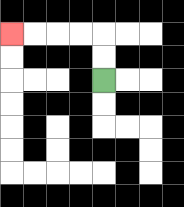{'start': '[4, 3]', 'end': '[0, 1]', 'path_directions': 'U,U,L,L,L,L', 'path_coordinates': '[[4, 3], [4, 2], [4, 1], [3, 1], [2, 1], [1, 1], [0, 1]]'}